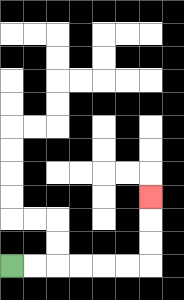{'start': '[0, 11]', 'end': '[6, 8]', 'path_directions': 'R,R,R,R,R,R,U,U,U', 'path_coordinates': '[[0, 11], [1, 11], [2, 11], [3, 11], [4, 11], [5, 11], [6, 11], [6, 10], [6, 9], [6, 8]]'}